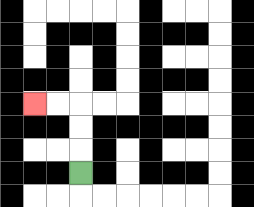{'start': '[3, 7]', 'end': '[1, 4]', 'path_directions': 'U,U,U,L,L', 'path_coordinates': '[[3, 7], [3, 6], [3, 5], [3, 4], [2, 4], [1, 4]]'}